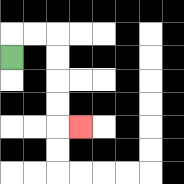{'start': '[0, 2]', 'end': '[3, 5]', 'path_directions': 'U,R,R,D,D,D,D,R', 'path_coordinates': '[[0, 2], [0, 1], [1, 1], [2, 1], [2, 2], [2, 3], [2, 4], [2, 5], [3, 5]]'}